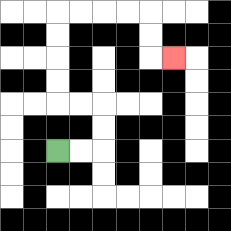{'start': '[2, 6]', 'end': '[7, 2]', 'path_directions': 'R,R,U,U,L,L,U,U,U,U,R,R,R,R,D,D,R', 'path_coordinates': '[[2, 6], [3, 6], [4, 6], [4, 5], [4, 4], [3, 4], [2, 4], [2, 3], [2, 2], [2, 1], [2, 0], [3, 0], [4, 0], [5, 0], [6, 0], [6, 1], [6, 2], [7, 2]]'}